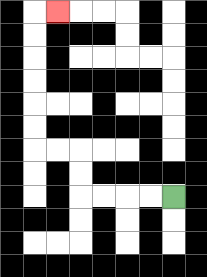{'start': '[7, 8]', 'end': '[2, 0]', 'path_directions': 'L,L,L,L,U,U,L,L,U,U,U,U,U,U,R', 'path_coordinates': '[[7, 8], [6, 8], [5, 8], [4, 8], [3, 8], [3, 7], [3, 6], [2, 6], [1, 6], [1, 5], [1, 4], [1, 3], [1, 2], [1, 1], [1, 0], [2, 0]]'}